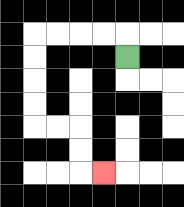{'start': '[5, 2]', 'end': '[4, 7]', 'path_directions': 'U,L,L,L,L,D,D,D,D,R,R,D,D,R', 'path_coordinates': '[[5, 2], [5, 1], [4, 1], [3, 1], [2, 1], [1, 1], [1, 2], [1, 3], [1, 4], [1, 5], [2, 5], [3, 5], [3, 6], [3, 7], [4, 7]]'}